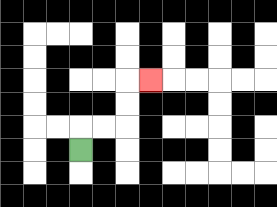{'start': '[3, 6]', 'end': '[6, 3]', 'path_directions': 'U,R,R,U,U,R', 'path_coordinates': '[[3, 6], [3, 5], [4, 5], [5, 5], [5, 4], [5, 3], [6, 3]]'}